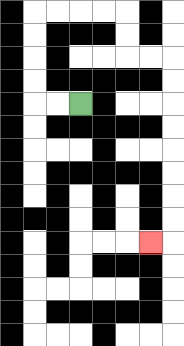{'start': '[3, 4]', 'end': '[6, 10]', 'path_directions': 'L,L,U,U,U,U,R,R,R,R,D,D,R,R,D,D,D,D,D,D,D,D,L', 'path_coordinates': '[[3, 4], [2, 4], [1, 4], [1, 3], [1, 2], [1, 1], [1, 0], [2, 0], [3, 0], [4, 0], [5, 0], [5, 1], [5, 2], [6, 2], [7, 2], [7, 3], [7, 4], [7, 5], [7, 6], [7, 7], [7, 8], [7, 9], [7, 10], [6, 10]]'}